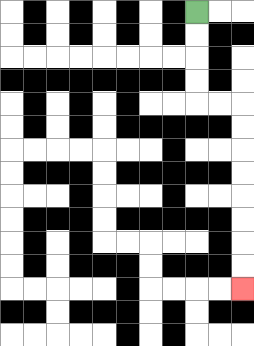{'start': '[8, 0]', 'end': '[10, 12]', 'path_directions': 'D,D,D,D,R,R,D,D,D,D,D,D,D,D', 'path_coordinates': '[[8, 0], [8, 1], [8, 2], [8, 3], [8, 4], [9, 4], [10, 4], [10, 5], [10, 6], [10, 7], [10, 8], [10, 9], [10, 10], [10, 11], [10, 12]]'}